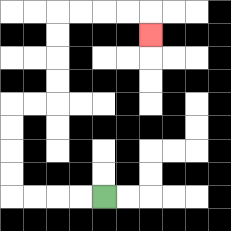{'start': '[4, 8]', 'end': '[6, 1]', 'path_directions': 'L,L,L,L,U,U,U,U,R,R,U,U,U,U,R,R,R,R,D', 'path_coordinates': '[[4, 8], [3, 8], [2, 8], [1, 8], [0, 8], [0, 7], [0, 6], [0, 5], [0, 4], [1, 4], [2, 4], [2, 3], [2, 2], [2, 1], [2, 0], [3, 0], [4, 0], [5, 0], [6, 0], [6, 1]]'}